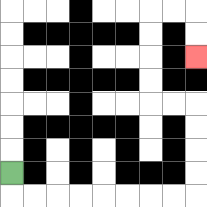{'start': '[0, 7]', 'end': '[8, 2]', 'path_directions': 'D,R,R,R,R,R,R,R,R,U,U,U,U,L,L,U,U,U,U,R,R,D,D', 'path_coordinates': '[[0, 7], [0, 8], [1, 8], [2, 8], [3, 8], [4, 8], [5, 8], [6, 8], [7, 8], [8, 8], [8, 7], [8, 6], [8, 5], [8, 4], [7, 4], [6, 4], [6, 3], [6, 2], [6, 1], [6, 0], [7, 0], [8, 0], [8, 1], [8, 2]]'}